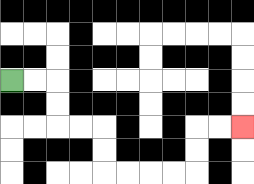{'start': '[0, 3]', 'end': '[10, 5]', 'path_directions': 'R,R,D,D,R,R,D,D,R,R,R,R,U,U,R,R', 'path_coordinates': '[[0, 3], [1, 3], [2, 3], [2, 4], [2, 5], [3, 5], [4, 5], [4, 6], [4, 7], [5, 7], [6, 7], [7, 7], [8, 7], [8, 6], [8, 5], [9, 5], [10, 5]]'}